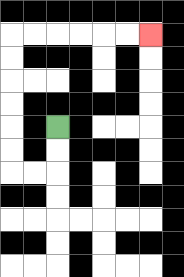{'start': '[2, 5]', 'end': '[6, 1]', 'path_directions': 'D,D,L,L,U,U,U,U,U,U,R,R,R,R,R,R', 'path_coordinates': '[[2, 5], [2, 6], [2, 7], [1, 7], [0, 7], [0, 6], [0, 5], [0, 4], [0, 3], [0, 2], [0, 1], [1, 1], [2, 1], [3, 1], [4, 1], [5, 1], [6, 1]]'}